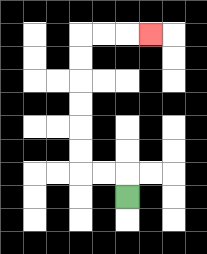{'start': '[5, 8]', 'end': '[6, 1]', 'path_directions': 'U,L,L,U,U,U,U,U,U,R,R,R', 'path_coordinates': '[[5, 8], [5, 7], [4, 7], [3, 7], [3, 6], [3, 5], [3, 4], [3, 3], [3, 2], [3, 1], [4, 1], [5, 1], [6, 1]]'}